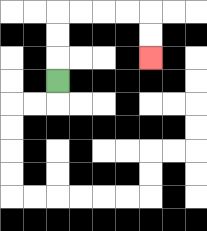{'start': '[2, 3]', 'end': '[6, 2]', 'path_directions': 'U,U,U,R,R,R,R,D,D', 'path_coordinates': '[[2, 3], [2, 2], [2, 1], [2, 0], [3, 0], [4, 0], [5, 0], [6, 0], [6, 1], [6, 2]]'}